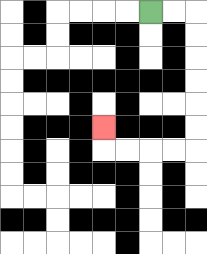{'start': '[6, 0]', 'end': '[4, 5]', 'path_directions': 'R,R,D,D,D,D,D,D,L,L,L,L,U', 'path_coordinates': '[[6, 0], [7, 0], [8, 0], [8, 1], [8, 2], [8, 3], [8, 4], [8, 5], [8, 6], [7, 6], [6, 6], [5, 6], [4, 6], [4, 5]]'}